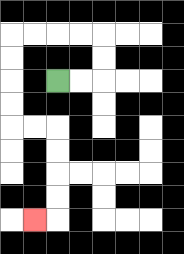{'start': '[2, 3]', 'end': '[1, 9]', 'path_directions': 'R,R,U,U,L,L,L,L,D,D,D,D,R,R,D,D,D,D,L', 'path_coordinates': '[[2, 3], [3, 3], [4, 3], [4, 2], [4, 1], [3, 1], [2, 1], [1, 1], [0, 1], [0, 2], [0, 3], [0, 4], [0, 5], [1, 5], [2, 5], [2, 6], [2, 7], [2, 8], [2, 9], [1, 9]]'}